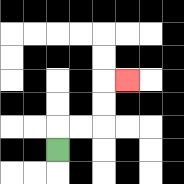{'start': '[2, 6]', 'end': '[5, 3]', 'path_directions': 'U,R,R,U,U,R', 'path_coordinates': '[[2, 6], [2, 5], [3, 5], [4, 5], [4, 4], [4, 3], [5, 3]]'}